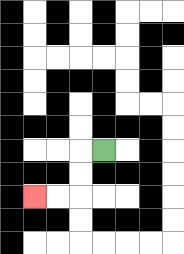{'start': '[4, 6]', 'end': '[1, 8]', 'path_directions': 'L,D,D,L,L', 'path_coordinates': '[[4, 6], [3, 6], [3, 7], [3, 8], [2, 8], [1, 8]]'}